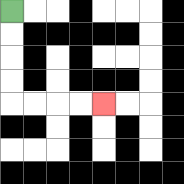{'start': '[0, 0]', 'end': '[4, 4]', 'path_directions': 'D,D,D,D,R,R,R,R', 'path_coordinates': '[[0, 0], [0, 1], [0, 2], [0, 3], [0, 4], [1, 4], [2, 4], [3, 4], [4, 4]]'}